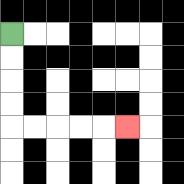{'start': '[0, 1]', 'end': '[5, 5]', 'path_directions': 'D,D,D,D,R,R,R,R,R', 'path_coordinates': '[[0, 1], [0, 2], [0, 3], [0, 4], [0, 5], [1, 5], [2, 5], [3, 5], [4, 5], [5, 5]]'}